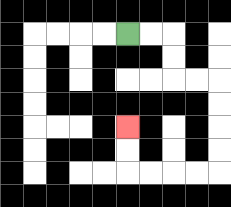{'start': '[5, 1]', 'end': '[5, 5]', 'path_directions': 'R,R,D,D,R,R,D,D,D,D,L,L,L,L,U,U', 'path_coordinates': '[[5, 1], [6, 1], [7, 1], [7, 2], [7, 3], [8, 3], [9, 3], [9, 4], [9, 5], [9, 6], [9, 7], [8, 7], [7, 7], [6, 7], [5, 7], [5, 6], [5, 5]]'}